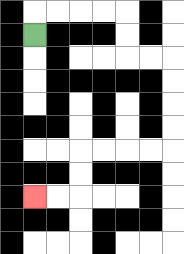{'start': '[1, 1]', 'end': '[1, 8]', 'path_directions': 'U,R,R,R,R,D,D,R,R,D,D,D,D,L,L,L,L,D,D,L,L', 'path_coordinates': '[[1, 1], [1, 0], [2, 0], [3, 0], [4, 0], [5, 0], [5, 1], [5, 2], [6, 2], [7, 2], [7, 3], [7, 4], [7, 5], [7, 6], [6, 6], [5, 6], [4, 6], [3, 6], [3, 7], [3, 8], [2, 8], [1, 8]]'}